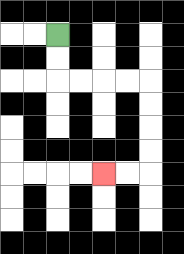{'start': '[2, 1]', 'end': '[4, 7]', 'path_directions': 'D,D,R,R,R,R,D,D,D,D,L,L', 'path_coordinates': '[[2, 1], [2, 2], [2, 3], [3, 3], [4, 3], [5, 3], [6, 3], [6, 4], [6, 5], [6, 6], [6, 7], [5, 7], [4, 7]]'}